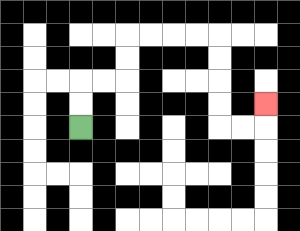{'start': '[3, 5]', 'end': '[11, 4]', 'path_directions': 'U,U,R,R,U,U,R,R,R,R,D,D,D,D,R,R,U', 'path_coordinates': '[[3, 5], [3, 4], [3, 3], [4, 3], [5, 3], [5, 2], [5, 1], [6, 1], [7, 1], [8, 1], [9, 1], [9, 2], [9, 3], [9, 4], [9, 5], [10, 5], [11, 5], [11, 4]]'}